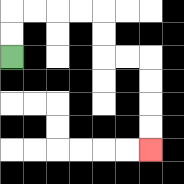{'start': '[0, 2]', 'end': '[6, 6]', 'path_directions': 'U,U,R,R,R,R,D,D,R,R,D,D,D,D', 'path_coordinates': '[[0, 2], [0, 1], [0, 0], [1, 0], [2, 0], [3, 0], [4, 0], [4, 1], [4, 2], [5, 2], [6, 2], [6, 3], [6, 4], [6, 5], [6, 6]]'}